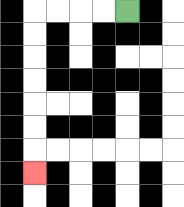{'start': '[5, 0]', 'end': '[1, 7]', 'path_directions': 'L,L,L,L,D,D,D,D,D,D,D', 'path_coordinates': '[[5, 0], [4, 0], [3, 0], [2, 0], [1, 0], [1, 1], [1, 2], [1, 3], [1, 4], [1, 5], [1, 6], [1, 7]]'}